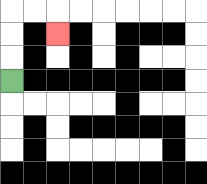{'start': '[0, 3]', 'end': '[2, 1]', 'path_directions': 'U,U,U,R,R,D', 'path_coordinates': '[[0, 3], [0, 2], [0, 1], [0, 0], [1, 0], [2, 0], [2, 1]]'}